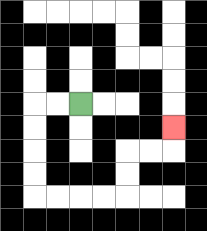{'start': '[3, 4]', 'end': '[7, 5]', 'path_directions': 'L,L,D,D,D,D,R,R,R,R,U,U,R,R,U', 'path_coordinates': '[[3, 4], [2, 4], [1, 4], [1, 5], [1, 6], [1, 7], [1, 8], [2, 8], [3, 8], [4, 8], [5, 8], [5, 7], [5, 6], [6, 6], [7, 6], [7, 5]]'}